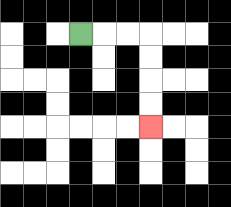{'start': '[3, 1]', 'end': '[6, 5]', 'path_directions': 'R,R,R,D,D,D,D', 'path_coordinates': '[[3, 1], [4, 1], [5, 1], [6, 1], [6, 2], [6, 3], [6, 4], [6, 5]]'}